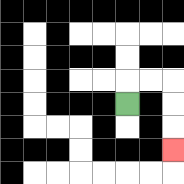{'start': '[5, 4]', 'end': '[7, 6]', 'path_directions': 'U,R,R,D,D,D', 'path_coordinates': '[[5, 4], [5, 3], [6, 3], [7, 3], [7, 4], [7, 5], [7, 6]]'}